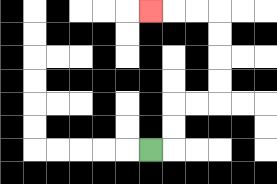{'start': '[6, 6]', 'end': '[6, 0]', 'path_directions': 'R,U,U,R,R,U,U,U,U,L,L,L', 'path_coordinates': '[[6, 6], [7, 6], [7, 5], [7, 4], [8, 4], [9, 4], [9, 3], [9, 2], [9, 1], [9, 0], [8, 0], [7, 0], [6, 0]]'}